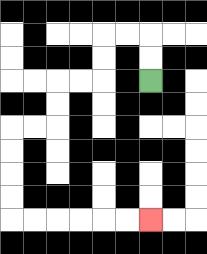{'start': '[6, 3]', 'end': '[6, 9]', 'path_directions': 'U,U,L,L,D,D,L,L,D,D,L,L,D,D,D,D,R,R,R,R,R,R', 'path_coordinates': '[[6, 3], [6, 2], [6, 1], [5, 1], [4, 1], [4, 2], [4, 3], [3, 3], [2, 3], [2, 4], [2, 5], [1, 5], [0, 5], [0, 6], [0, 7], [0, 8], [0, 9], [1, 9], [2, 9], [3, 9], [4, 9], [5, 9], [6, 9]]'}